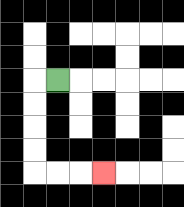{'start': '[2, 3]', 'end': '[4, 7]', 'path_directions': 'L,D,D,D,D,R,R,R', 'path_coordinates': '[[2, 3], [1, 3], [1, 4], [1, 5], [1, 6], [1, 7], [2, 7], [3, 7], [4, 7]]'}